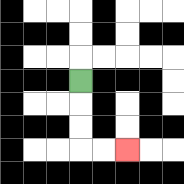{'start': '[3, 3]', 'end': '[5, 6]', 'path_directions': 'D,D,D,R,R', 'path_coordinates': '[[3, 3], [3, 4], [3, 5], [3, 6], [4, 6], [5, 6]]'}